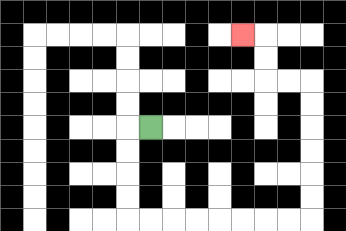{'start': '[6, 5]', 'end': '[10, 1]', 'path_directions': 'L,D,D,D,D,R,R,R,R,R,R,R,R,U,U,U,U,U,U,L,L,U,U,L', 'path_coordinates': '[[6, 5], [5, 5], [5, 6], [5, 7], [5, 8], [5, 9], [6, 9], [7, 9], [8, 9], [9, 9], [10, 9], [11, 9], [12, 9], [13, 9], [13, 8], [13, 7], [13, 6], [13, 5], [13, 4], [13, 3], [12, 3], [11, 3], [11, 2], [11, 1], [10, 1]]'}